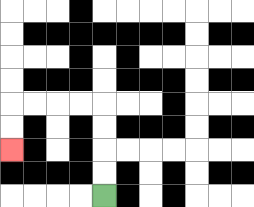{'start': '[4, 8]', 'end': '[0, 6]', 'path_directions': 'U,U,U,U,L,L,L,L,D,D', 'path_coordinates': '[[4, 8], [4, 7], [4, 6], [4, 5], [4, 4], [3, 4], [2, 4], [1, 4], [0, 4], [0, 5], [0, 6]]'}